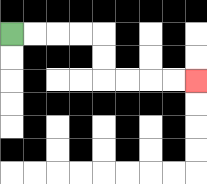{'start': '[0, 1]', 'end': '[8, 3]', 'path_directions': 'R,R,R,R,D,D,R,R,R,R', 'path_coordinates': '[[0, 1], [1, 1], [2, 1], [3, 1], [4, 1], [4, 2], [4, 3], [5, 3], [6, 3], [7, 3], [8, 3]]'}